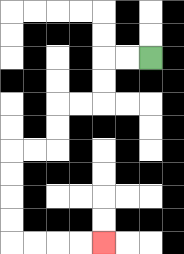{'start': '[6, 2]', 'end': '[4, 10]', 'path_directions': 'L,L,D,D,L,L,D,D,L,L,D,D,D,D,R,R,R,R', 'path_coordinates': '[[6, 2], [5, 2], [4, 2], [4, 3], [4, 4], [3, 4], [2, 4], [2, 5], [2, 6], [1, 6], [0, 6], [0, 7], [0, 8], [0, 9], [0, 10], [1, 10], [2, 10], [3, 10], [4, 10]]'}